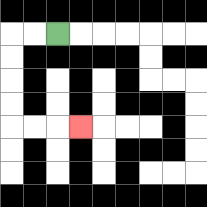{'start': '[2, 1]', 'end': '[3, 5]', 'path_directions': 'L,L,D,D,D,D,R,R,R', 'path_coordinates': '[[2, 1], [1, 1], [0, 1], [0, 2], [0, 3], [0, 4], [0, 5], [1, 5], [2, 5], [3, 5]]'}